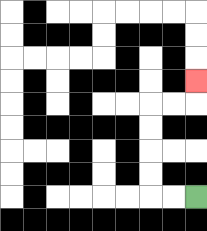{'start': '[8, 8]', 'end': '[8, 3]', 'path_directions': 'L,L,U,U,U,U,R,R,U', 'path_coordinates': '[[8, 8], [7, 8], [6, 8], [6, 7], [6, 6], [6, 5], [6, 4], [7, 4], [8, 4], [8, 3]]'}